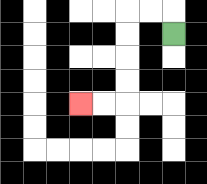{'start': '[7, 1]', 'end': '[3, 4]', 'path_directions': 'U,L,L,D,D,D,D,L,L', 'path_coordinates': '[[7, 1], [7, 0], [6, 0], [5, 0], [5, 1], [5, 2], [5, 3], [5, 4], [4, 4], [3, 4]]'}